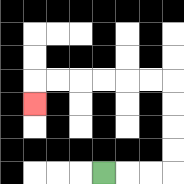{'start': '[4, 7]', 'end': '[1, 4]', 'path_directions': 'R,R,R,U,U,U,U,L,L,L,L,L,L,D', 'path_coordinates': '[[4, 7], [5, 7], [6, 7], [7, 7], [7, 6], [7, 5], [7, 4], [7, 3], [6, 3], [5, 3], [4, 3], [3, 3], [2, 3], [1, 3], [1, 4]]'}